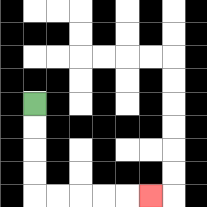{'start': '[1, 4]', 'end': '[6, 8]', 'path_directions': 'D,D,D,D,R,R,R,R,R', 'path_coordinates': '[[1, 4], [1, 5], [1, 6], [1, 7], [1, 8], [2, 8], [3, 8], [4, 8], [5, 8], [6, 8]]'}